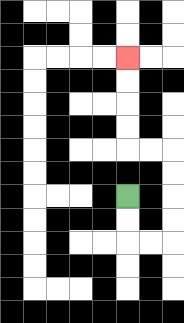{'start': '[5, 8]', 'end': '[5, 2]', 'path_directions': 'D,D,R,R,U,U,U,U,L,L,U,U,U,U', 'path_coordinates': '[[5, 8], [5, 9], [5, 10], [6, 10], [7, 10], [7, 9], [7, 8], [7, 7], [7, 6], [6, 6], [5, 6], [5, 5], [5, 4], [5, 3], [5, 2]]'}